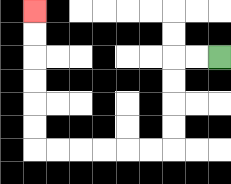{'start': '[9, 2]', 'end': '[1, 0]', 'path_directions': 'L,L,D,D,D,D,L,L,L,L,L,L,U,U,U,U,U,U', 'path_coordinates': '[[9, 2], [8, 2], [7, 2], [7, 3], [7, 4], [7, 5], [7, 6], [6, 6], [5, 6], [4, 6], [3, 6], [2, 6], [1, 6], [1, 5], [1, 4], [1, 3], [1, 2], [1, 1], [1, 0]]'}